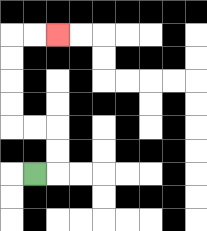{'start': '[1, 7]', 'end': '[2, 1]', 'path_directions': 'R,U,U,L,L,U,U,U,U,R,R', 'path_coordinates': '[[1, 7], [2, 7], [2, 6], [2, 5], [1, 5], [0, 5], [0, 4], [0, 3], [0, 2], [0, 1], [1, 1], [2, 1]]'}